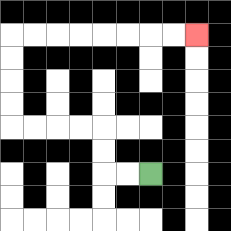{'start': '[6, 7]', 'end': '[8, 1]', 'path_directions': 'L,L,U,U,L,L,L,L,U,U,U,U,R,R,R,R,R,R,R,R', 'path_coordinates': '[[6, 7], [5, 7], [4, 7], [4, 6], [4, 5], [3, 5], [2, 5], [1, 5], [0, 5], [0, 4], [0, 3], [0, 2], [0, 1], [1, 1], [2, 1], [3, 1], [4, 1], [5, 1], [6, 1], [7, 1], [8, 1]]'}